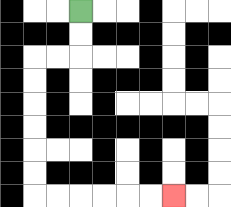{'start': '[3, 0]', 'end': '[7, 8]', 'path_directions': 'D,D,L,L,D,D,D,D,D,D,R,R,R,R,R,R', 'path_coordinates': '[[3, 0], [3, 1], [3, 2], [2, 2], [1, 2], [1, 3], [1, 4], [1, 5], [1, 6], [1, 7], [1, 8], [2, 8], [3, 8], [4, 8], [5, 8], [6, 8], [7, 8]]'}